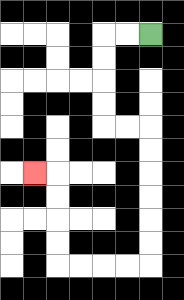{'start': '[6, 1]', 'end': '[1, 7]', 'path_directions': 'L,L,D,D,D,D,R,R,D,D,D,D,D,D,L,L,L,L,U,U,U,U,L', 'path_coordinates': '[[6, 1], [5, 1], [4, 1], [4, 2], [4, 3], [4, 4], [4, 5], [5, 5], [6, 5], [6, 6], [6, 7], [6, 8], [6, 9], [6, 10], [6, 11], [5, 11], [4, 11], [3, 11], [2, 11], [2, 10], [2, 9], [2, 8], [2, 7], [1, 7]]'}